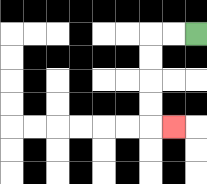{'start': '[8, 1]', 'end': '[7, 5]', 'path_directions': 'L,L,D,D,D,D,R', 'path_coordinates': '[[8, 1], [7, 1], [6, 1], [6, 2], [6, 3], [6, 4], [6, 5], [7, 5]]'}